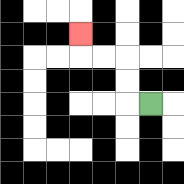{'start': '[6, 4]', 'end': '[3, 1]', 'path_directions': 'L,U,U,L,L,U', 'path_coordinates': '[[6, 4], [5, 4], [5, 3], [5, 2], [4, 2], [3, 2], [3, 1]]'}